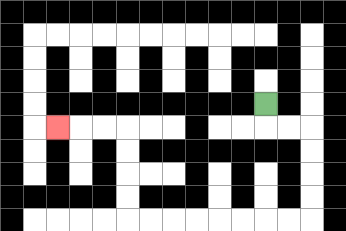{'start': '[11, 4]', 'end': '[2, 5]', 'path_directions': 'D,R,R,D,D,D,D,L,L,L,L,L,L,L,L,U,U,U,U,L,L,L', 'path_coordinates': '[[11, 4], [11, 5], [12, 5], [13, 5], [13, 6], [13, 7], [13, 8], [13, 9], [12, 9], [11, 9], [10, 9], [9, 9], [8, 9], [7, 9], [6, 9], [5, 9], [5, 8], [5, 7], [5, 6], [5, 5], [4, 5], [3, 5], [2, 5]]'}